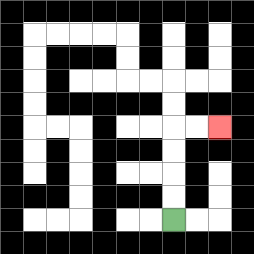{'start': '[7, 9]', 'end': '[9, 5]', 'path_directions': 'U,U,U,U,R,R', 'path_coordinates': '[[7, 9], [7, 8], [7, 7], [7, 6], [7, 5], [8, 5], [9, 5]]'}